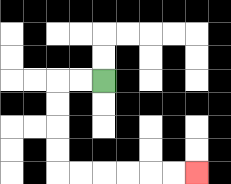{'start': '[4, 3]', 'end': '[8, 7]', 'path_directions': 'L,L,D,D,D,D,R,R,R,R,R,R', 'path_coordinates': '[[4, 3], [3, 3], [2, 3], [2, 4], [2, 5], [2, 6], [2, 7], [3, 7], [4, 7], [5, 7], [6, 7], [7, 7], [8, 7]]'}